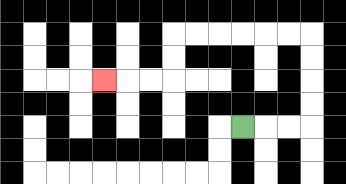{'start': '[10, 5]', 'end': '[4, 3]', 'path_directions': 'R,R,R,U,U,U,U,L,L,L,L,L,L,D,D,L,L,L', 'path_coordinates': '[[10, 5], [11, 5], [12, 5], [13, 5], [13, 4], [13, 3], [13, 2], [13, 1], [12, 1], [11, 1], [10, 1], [9, 1], [8, 1], [7, 1], [7, 2], [7, 3], [6, 3], [5, 3], [4, 3]]'}